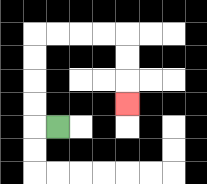{'start': '[2, 5]', 'end': '[5, 4]', 'path_directions': 'L,U,U,U,U,R,R,R,R,D,D,D', 'path_coordinates': '[[2, 5], [1, 5], [1, 4], [1, 3], [1, 2], [1, 1], [2, 1], [3, 1], [4, 1], [5, 1], [5, 2], [5, 3], [5, 4]]'}